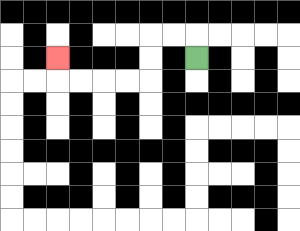{'start': '[8, 2]', 'end': '[2, 2]', 'path_directions': 'U,L,L,D,D,L,L,L,L,U', 'path_coordinates': '[[8, 2], [8, 1], [7, 1], [6, 1], [6, 2], [6, 3], [5, 3], [4, 3], [3, 3], [2, 3], [2, 2]]'}